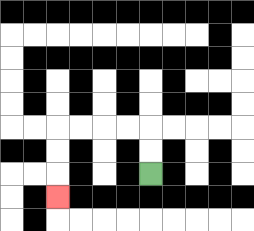{'start': '[6, 7]', 'end': '[2, 8]', 'path_directions': 'U,U,L,L,L,L,D,D,D', 'path_coordinates': '[[6, 7], [6, 6], [6, 5], [5, 5], [4, 5], [3, 5], [2, 5], [2, 6], [2, 7], [2, 8]]'}